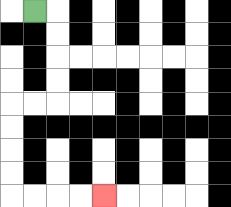{'start': '[1, 0]', 'end': '[4, 8]', 'path_directions': 'R,D,D,D,D,L,L,D,D,D,D,R,R,R,R', 'path_coordinates': '[[1, 0], [2, 0], [2, 1], [2, 2], [2, 3], [2, 4], [1, 4], [0, 4], [0, 5], [0, 6], [0, 7], [0, 8], [1, 8], [2, 8], [3, 8], [4, 8]]'}